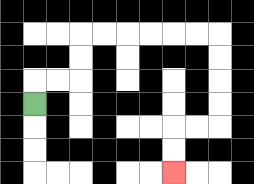{'start': '[1, 4]', 'end': '[7, 7]', 'path_directions': 'U,R,R,U,U,R,R,R,R,R,R,D,D,D,D,L,L,D,D', 'path_coordinates': '[[1, 4], [1, 3], [2, 3], [3, 3], [3, 2], [3, 1], [4, 1], [5, 1], [6, 1], [7, 1], [8, 1], [9, 1], [9, 2], [9, 3], [9, 4], [9, 5], [8, 5], [7, 5], [7, 6], [7, 7]]'}